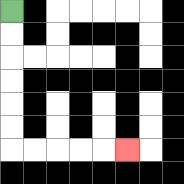{'start': '[0, 0]', 'end': '[5, 6]', 'path_directions': 'D,D,D,D,D,D,R,R,R,R,R', 'path_coordinates': '[[0, 0], [0, 1], [0, 2], [0, 3], [0, 4], [0, 5], [0, 6], [1, 6], [2, 6], [3, 6], [4, 6], [5, 6]]'}